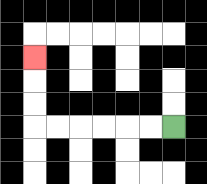{'start': '[7, 5]', 'end': '[1, 2]', 'path_directions': 'L,L,L,L,L,L,U,U,U', 'path_coordinates': '[[7, 5], [6, 5], [5, 5], [4, 5], [3, 5], [2, 5], [1, 5], [1, 4], [1, 3], [1, 2]]'}